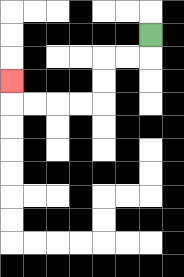{'start': '[6, 1]', 'end': '[0, 3]', 'path_directions': 'D,L,L,D,D,L,L,L,L,U', 'path_coordinates': '[[6, 1], [6, 2], [5, 2], [4, 2], [4, 3], [4, 4], [3, 4], [2, 4], [1, 4], [0, 4], [0, 3]]'}